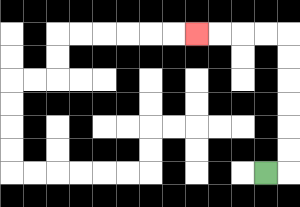{'start': '[11, 7]', 'end': '[8, 1]', 'path_directions': 'R,U,U,U,U,U,U,L,L,L,L', 'path_coordinates': '[[11, 7], [12, 7], [12, 6], [12, 5], [12, 4], [12, 3], [12, 2], [12, 1], [11, 1], [10, 1], [9, 1], [8, 1]]'}